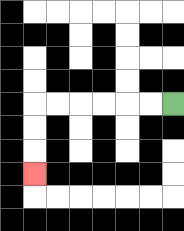{'start': '[7, 4]', 'end': '[1, 7]', 'path_directions': 'L,L,L,L,L,L,D,D,D', 'path_coordinates': '[[7, 4], [6, 4], [5, 4], [4, 4], [3, 4], [2, 4], [1, 4], [1, 5], [1, 6], [1, 7]]'}